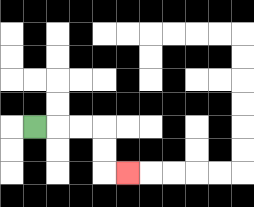{'start': '[1, 5]', 'end': '[5, 7]', 'path_directions': 'R,R,R,D,D,R', 'path_coordinates': '[[1, 5], [2, 5], [3, 5], [4, 5], [4, 6], [4, 7], [5, 7]]'}